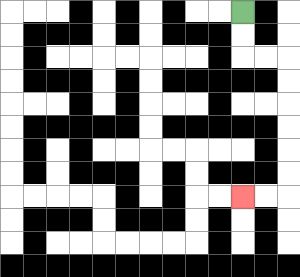{'start': '[10, 0]', 'end': '[10, 8]', 'path_directions': 'D,D,R,R,D,D,D,D,D,D,L,L', 'path_coordinates': '[[10, 0], [10, 1], [10, 2], [11, 2], [12, 2], [12, 3], [12, 4], [12, 5], [12, 6], [12, 7], [12, 8], [11, 8], [10, 8]]'}